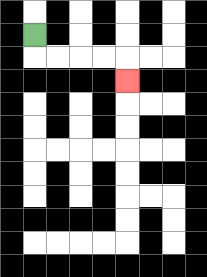{'start': '[1, 1]', 'end': '[5, 3]', 'path_directions': 'D,R,R,R,R,D', 'path_coordinates': '[[1, 1], [1, 2], [2, 2], [3, 2], [4, 2], [5, 2], [5, 3]]'}